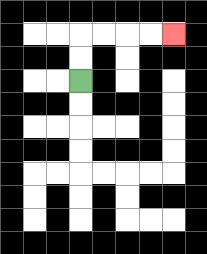{'start': '[3, 3]', 'end': '[7, 1]', 'path_directions': 'U,U,R,R,R,R', 'path_coordinates': '[[3, 3], [3, 2], [3, 1], [4, 1], [5, 1], [6, 1], [7, 1]]'}